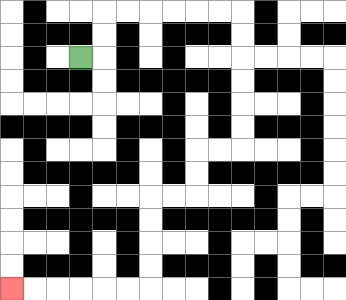{'start': '[3, 2]', 'end': '[0, 12]', 'path_directions': 'R,U,U,R,R,R,R,R,R,D,D,D,D,D,D,L,L,D,D,L,L,D,D,D,D,L,L,L,L,L,L', 'path_coordinates': '[[3, 2], [4, 2], [4, 1], [4, 0], [5, 0], [6, 0], [7, 0], [8, 0], [9, 0], [10, 0], [10, 1], [10, 2], [10, 3], [10, 4], [10, 5], [10, 6], [9, 6], [8, 6], [8, 7], [8, 8], [7, 8], [6, 8], [6, 9], [6, 10], [6, 11], [6, 12], [5, 12], [4, 12], [3, 12], [2, 12], [1, 12], [0, 12]]'}